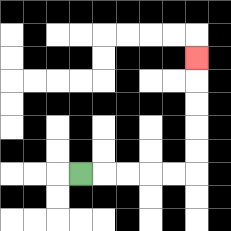{'start': '[3, 7]', 'end': '[8, 2]', 'path_directions': 'R,R,R,R,R,U,U,U,U,U', 'path_coordinates': '[[3, 7], [4, 7], [5, 7], [6, 7], [7, 7], [8, 7], [8, 6], [8, 5], [8, 4], [8, 3], [8, 2]]'}